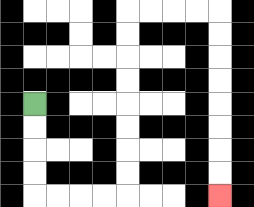{'start': '[1, 4]', 'end': '[9, 8]', 'path_directions': 'D,D,D,D,R,R,R,R,U,U,U,U,U,U,U,U,R,R,R,R,D,D,D,D,D,D,D,D', 'path_coordinates': '[[1, 4], [1, 5], [1, 6], [1, 7], [1, 8], [2, 8], [3, 8], [4, 8], [5, 8], [5, 7], [5, 6], [5, 5], [5, 4], [5, 3], [5, 2], [5, 1], [5, 0], [6, 0], [7, 0], [8, 0], [9, 0], [9, 1], [9, 2], [9, 3], [9, 4], [9, 5], [9, 6], [9, 7], [9, 8]]'}